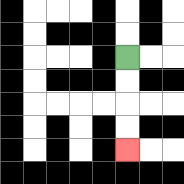{'start': '[5, 2]', 'end': '[5, 6]', 'path_directions': 'D,D,D,D', 'path_coordinates': '[[5, 2], [5, 3], [5, 4], [5, 5], [5, 6]]'}